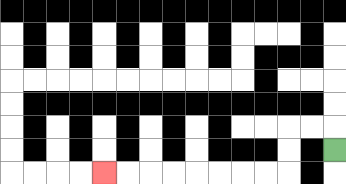{'start': '[14, 6]', 'end': '[4, 7]', 'path_directions': 'U,L,L,D,D,L,L,L,L,L,L,L,L', 'path_coordinates': '[[14, 6], [14, 5], [13, 5], [12, 5], [12, 6], [12, 7], [11, 7], [10, 7], [9, 7], [8, 7], [7, 7], [6, 7], [5, 7], [4, 7]]'}